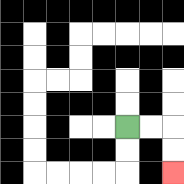{'start': '[5, 5]', 'end': '[7, 7]', 'path_directions': 'R,R,D,D', 'path_coordinates': '[[5, 5], [6, 5], [7, 5], [7, 6], [7, 7]]'}